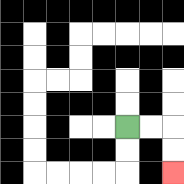{'start': '[5, 5]', 'end': '[7, 7]', 'path_directions': 'R,R,D,D', 'path_coordinates': '[[5, 5], [6, 5], [7, 5], [7, 6], [7, 7]]'}